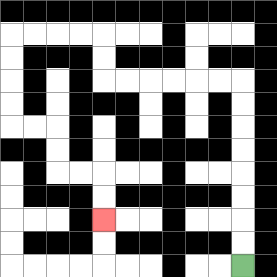{'start': '[10, 11]', 'end': '[4, 9]', 'path_directions': 'U,U,U,U,U,U,U,U,L,L,L,L,L,L,U,U,L,L,L,L,D,D,D,D,R,R,D,D,R,R,D,D', 'path_coordinates': '[[10, 11], [10, 10], [10, 9], [10, 8], [10, 7], [10, 6], [10, 5], [10, 4], [10, 3], [9, 3], [8, 3], [7, 3], [6, 3], [5, 3], [4, 3], [4, 2], [4, 1], [3, 1], [2, 1], [1, 1], [0, 1], [0, 2], [0, 3], [0, 4], [0, 5], [1, 5], [2, 5], [2, 6], [2, 7], [3, 7], [4, 7], [4, 8], [4, 9]]'}